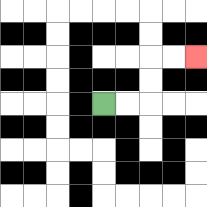{'start': '[4, 4]', 'end': '[8, 2]', 'path_directions': 'R,R,U,U,R,R', 'path_coordinates': '[[4, 4], [5, 4], [6, 4], [6, 3], [6, 2], [7, 2], [8, 2]]'}